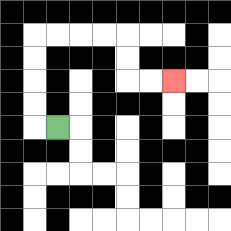{'start': '[2, 5]', 'end': '[7, 3]', 'path_directions': 'L,U,U,U,U,R,R,R,R,D,D,R,R', 'path_coordinates': '[[2, 5], [1, 5], [1, 4], [1, 3], [1, 2], [1, 1], [2, 1], [3, 1], [4, 1], [5, 1], [5, 2], [5, 3], [6, 3], [7, 3]]'}